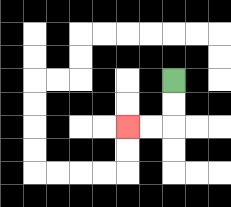{'start': '[7, 3]', 'end': '[5, 5]', 'path_directions': 'D,D,L,L', 'path_coordinates': '[[7, 3], [7, 4], [7, 5], [6, 5], [5, 5]]'}